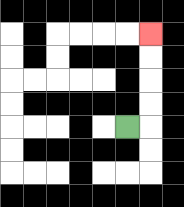{'start': '[5, 5]', 'end': '[6, 1]', 'path_directions': 'R,U,U,U,U', 'path_coordinates': '[[5, 5], [6, 5], [6, 4], [6, 3], [6, 2], [6, 1]]'}